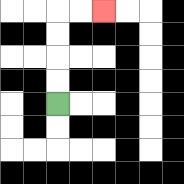{'start': '[2, 4]', 'end': '[4, 0]', 'path_directions': 'U,U,U,U,R,R', 'path_coordinates': '[[2, 4], [2, 3], [2, 2], [2, 1], [2, 0], [3, 0], [4, 0]]'}